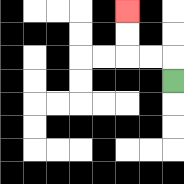{'start': '[7, 3]', 'end': '[5, 0]', 'path_directions': 'U,L,L,U,U', 'path_coordinates': '[[7, 3], [7, 2], [6, 2], [5, 2], [5, 1], [5, 0]]'}